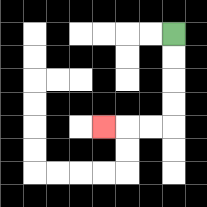{'start': '[7, 1]', 'end': '[4, 5]', 'path_directions': 'D,D,D,D,L,L,L', 'path_coordinates': '[[7, 1], [7, 2], [7, 3], [7, 4], [7, 5], [6, 5], [5, 5], [4, 5]]'}